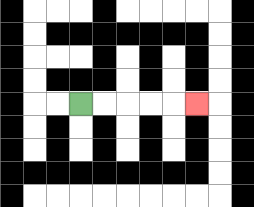{'start': '[3, 4]', 'end': '[8, 4]', 'path_directions': 'R,R,R,R,R', 'path_coordinates': '[[3, 4], [4, 4], [5, 4], [6, 4], [7, 4], [8, 4]]'}